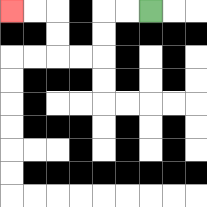{'start': '[6, 0]', 'end': '[0, 0]', 'path_directions': 'L,L,D,D,L,L,U,U,L,L', 'path_coordinates': '[[6, 0], [5, 0], [4, 0], [4, 1], [4, 2], [3, 2], [2, 2], [2, 1], [2, 0], [1, 0], [0, 0]]'}